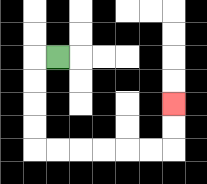{'start': '[2, 2]', 'end': '[7, 4]', 'path_directions': 'L,D,D,D,D,R,R,R,R,R,R,U,U', 'path_coordinates': '[[2, 2], [1, 2], [1, 3], [1, 4], [1, 5], [1, 6], [2, 6], [3, 6], [4, 6], [5, 6], [6, 6], [7, 6], [7, 5], [7, 4]]'}